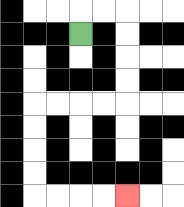{'start': '[3, 1]', 'end': '[5, 8]', 'path_directions': 'U,R,R,D,D,D,D,L,L,L,L,D,D,D,D,R,R,R,R', 'path_coordinates': '[[3, 1], [3, 0], [4, 0], [5, 0], [5, 1], [5, 2], [5, 3], [5, 4], [4, 4], [3, 4], [2, 4], [1, 4], [1, 5], [1, 6], [1, 7], [1, 8], [2, 8], [3, 8], [4, 8], [5, 8]]'}